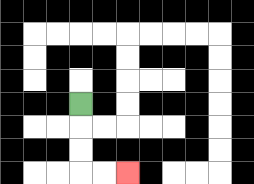{'start': '[3, 4]', 'end': '[5, 7]', 'path_directions': 'D,D,D,R,R', 'path_coordinates': '[[3, 4], [3, 5], [3, 6], [3, 7], [4, 7], [5, 7]]'}